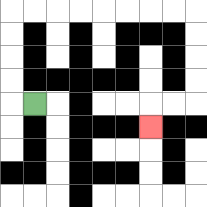{'start': '[1, 4]', 'end': '[6, 5]', 'path_directions': 'L,U,U,U,U,R,R,R,R,R,R,R,R,D,D,D,D,L,L,D', 'path_coordinates': '[[1, 4], [0, 4], [0, 3], [0, 2], [0, 1], [0, 0], [1, 0], [2, 0], [3, 0], [4, 0], [5, 0], [6, 0], [7, 0], [8, 0], [8, 1], [8, 2], [8, 3], [8, 4], [7, 4], [6, 4], [6, 5]]'}